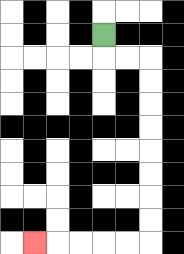{'start': '[4, 1]', 'end': '[1, 10]', 'path_directions': 'D,R,R,D,D,D,D,D,D,D,D,L,L,L,L,L', 'path_coordinates': '[[4, 1], [4, 2], [5, 2], [6, 2], [6, 3], [6, 4], [6, 5], [6, 6], [6, 7], [6, 8], [6, 9], [6, 10], [5, 10], [4, 10], [3, 10], [2, 10], [1, 10]]'}